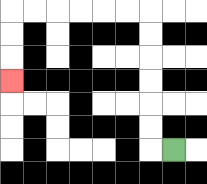{'start': '[7, 6]', 'end': '[0, 3]', 'path_directions': 'L,U,U,U,U,U,U,L,L,L,L,L,L,D,D,D', 'path_coordinates': '[[7, 6], [6, 6], [6, 5], [6, 4], [6, 3], [6, 2], [6, 1], [6, 0], [5, 0], [4, 0], [3, 0], [2, 0], [1, 0], [0, 0], [0, 1], [0, 2], [0, 3]]'}